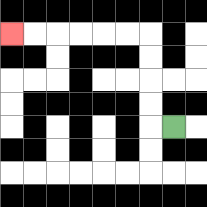{'start': '[7, 5]', 'end': '[0, 1]', 'path_directions': 'L,U,U,U,U,L,L,L,L,L,L', 'path_coordinates': '[[7, 5], [6, 5], [6, 4], [6, 3], [6, 2], [6, 1], [5, 1], [4, 1], [3, 1], [2, 1], [1, 1], [0, 1]]'}